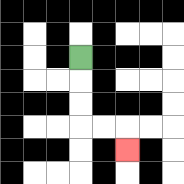{'start': '[3, 2]', 'end': '[5, 6]', 'path_directions': 'D,D,D,R,R,D', 'path_coordinates': '[[3, 2], [3, 3], [3, 4], [3, 5], [4, 5], [5, 5], [5, 6]]'}